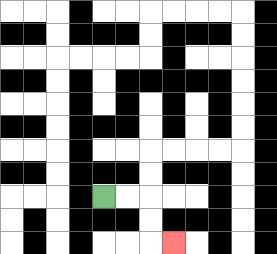{'start': '[4, 8]', 'end': '[7, 10]', 'path_directions': 'R,R,D,D,R', 'path_coordinates': '[[4, 8], [5, 8], [6, 8], [6, 9], [6, 10], [7, 10]]'}